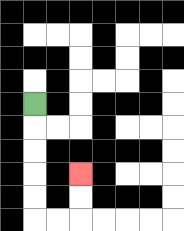{'start': '[1, 4]', 'end': '[3, 7]', 'path_directions': 'D,D,D,D,D,R,R,U,U', 'path_coordinates': '[[1, 4], [1, 5], [1, 6], [1, 7], [1, 8], [1, 9], [2, 9], [3, 9], [3, 8], [3, 7]]'}